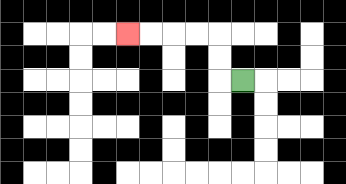{'start': '[10, 3]', 'end': '[5, 1]', 'path_directions': 'L,U,U,L,L,L,L', 'path_coordinates': '[[10, 3], [9, 3], [9, 2], [9, 1], [8, 1], [7, 1], [6, 1], [5, 1]]'}